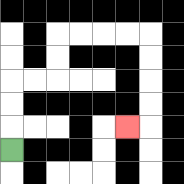{'start': '[0, 6]', 'end': '[5, 5]', 'path_directions': 'U,U,U,R,R,U,U,R,R,R,R,D,D,D,D,L', 'path_coordinates': '[[0, 6], [0, 5], [0, 4], [0, 3], [1, 3], [2, 3], [2, 2], [2, 1], [3, 1], [4, 1], [5, 1], [6, 1], [6, 2], [6, 3], [6, 4], [6, 5], [5, 5]]'}